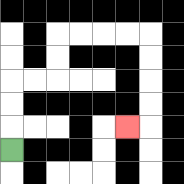{'start': '[0, 6]', 'end': '[5, 5]', 'path_directions': 'U,U,U,R,R,U,U,R,R,R,R,D,D,D,D,L', 'path_coordinates': '[[0, 6], [0, 5], [0, 4], [0, 3], [1, 3], [2, 3], [2, 2], [2, 1], [3, 1], [4, 1], [5, 1], [6, 1], [6, 2], [6, 3], [6, 4], [6, 5], [5, 5]]'}